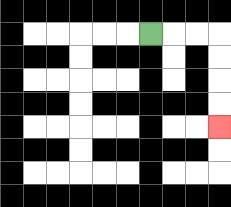{'start': '[6, 1]', 'end': '[9, 5]', 'path_directions': 'R,R,R,D,D,D,D', 'path_coordinates': '[[6, 1], [7, 1], [8, 1], [9, 1], [9, 2], [9, 3], [9, 4], [9, 5]]'}